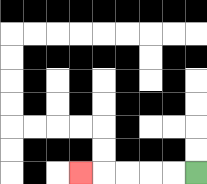{'start': '[8, 7]', 'end': '[3, 7]', 'path_directions': 'L,L,L,L,L', 'path_coordinates': '[[8, 7], [7, 7], [6, 7], [5, 7], [4, 7], [3, 7]]'}